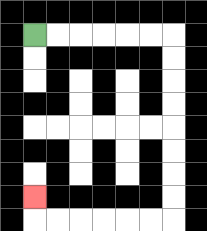{'start': '[1, 1]', 'end': '[1, 8]', 'path_directions': 'R,R,R,R,R,R,D,D,D,D,D,D,D,D,L,L,L,L,L,L,U', 'path_coordinates': '[[1, 1], [2, 1], [3, 1], [4, 1], [5, 1], [6, 1], [7, 1], [7, 2], [7, 3], [7, 4], [7, 5], [7, 6], [7, 7], [7, 8], [7, 9], [6, 9], [5, 9], [4, 9], [3, 9], [2, 9], [1, 9], [1, 8]]'}